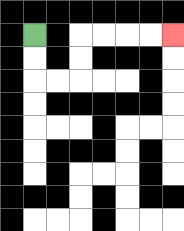{'start': '[1, 1]', 'end': '[7, 1]', 'path_directions': 'D,D,R,R,U,U,R,R,R,R', 'path_coordinates': '[[1, 1], [1, 2], [1, 3], [2, 3], [3, 3], [3, 2], [3, 1], [4, 1], [5, 1], [6, 1], [7, 1]]'}